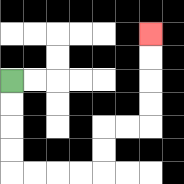{'start': '[0, 3]', 'end': '[6, 1]', 'path_directions': 'D,D,D,D,R,R,R,R,U,U,R,R,U,U,U,U', 'path_coordinates': '[[0, 3], [0, 4], [0, 5], [0, 6], [0, 7], [1, 7], [2, 7], [3, 7], [4, 7], [4, 6], [4, 5], [5, 5], [6, 5], [6, 4], [6, 3], [6, 2], [6, 1]]'}